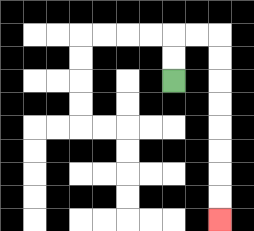{'start': '[7, 3]', 'end': '[9, 9]', 'path_directions': 'U,U,R,R,D,D,D,D,D,D,D,D', 'path_coordinates': '[[7, 3], [7, 2], [7, 1], [8, 1], [9, 1], [9, 2], [9, 3], [9, 4], [9, 5], [9, 6], [9, 7], [9, 8], [9, 9]]'}